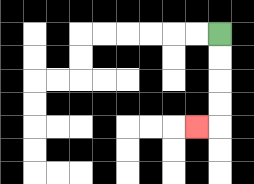{'start': '[9, 1]', 'end': '[8, 5]', 'path_directions': 'D,D,D,D,L', 'path_coordinates': '[[9, 1], [9, 2], [9, 3], [9, 4], [9, 5], [8, 5]]'}